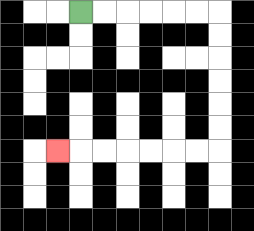{'start': '[3, 0]', 'end': '[2, 6]', 'path_directions': 'R,R,R,R,R,R,D,D,D,D,D,D,L,L,L,L,L,L,L', 'path_coordinates': '[[3, 0], [4, 0], [5, 0], [6, 0], [7, 0], [8, 0], [9, 0], [9, 1], [9, 2], [9, 3], [9, 4], [9, 5], [9, 6], [8, 6], [7, 6], [6, 6], [5, 6], [4, 6], [3, 6], [2, 6]]'}